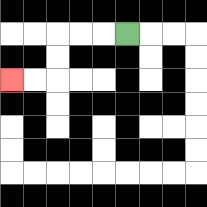{'start': '[5, 1]', 'end': '[0, 3]', 'path_directions': 'L,L,L,D,D,L,L', 'path_coordinates': '[[5, 1], [4, 1], [3, 1], [2, 1], [2, 2], [2, 3], [1, 3], [0, 3]]'}